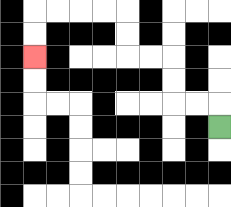{'start': '[9, 5]', 'end': '[1, 2]', 'path_directions': 'U,L,L,U,U,L,L,U,U,L,L,L,L,D,D', 'path_coordinates': '[[9, 5], [9, 4], [8, 4], [7, 4], [7, 3], [7, 2], [6, 2], [5, 2], [5, 1], [5, 0], [4, 0], [3, 0], [2, 0], [1, 0], [1, 1], [1, 2]]'}